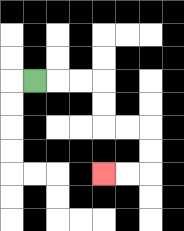{'start': '[1, 3]', 'end': '[4, 7]', 'path_directions': 'R,R,R,D,D,R,R,D,D,L,L', 'path_coordinates': '[[1, 3], [2, 3], [3, 3], [4, 3], [4, 4], [4, 5], [5, 5], [6, 5], [6, 6], [6, 7], [5, 7], [4, 7]]'}